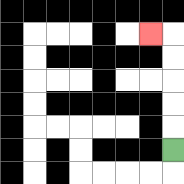{'start': '[7, 6]', 'end': '[6, 1]', 'path_directions': 'U,U,U,U,U,L', 'path_coordinates': '[[7, 6], [7, 5], [7, 4], [7, 3], [7, 2], [7, 1], [6, 1]]'}